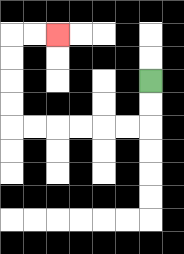{'start': '[6, 3]', 'end': '[2, 1]', 'path_directions': 'D,D,L,L,L,L,L,L,U,U,U,U,R,R', 'path_coordinates': '[[6, 3], [6, 4], [6, 5], [5, 5], [4, 5], [3, 5], [2, 5], [1, 5], [0, 5], [0, 4], [0, 3], [0, 2], [0, 1], [1, 1], [2, 1]]'}